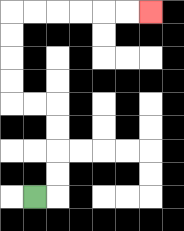{'start': '[1, 8]', 'end': '[6, 0]', 'path_directions': 'R,U,U,U,U,L,L,U,U,U,U,R,R,R,R,R,R', 'path_coordinates': '[[1, 8], [2, 8], [2, 7], [2, 6], [2, 5], [2, 4], [1, 4], [0, 4], [0, 3], [0, 2], [0, 1], [0, 0], [1, 0], [2, 0], [3, 0], [4, 0], [5, 0], [6, 0]]'}